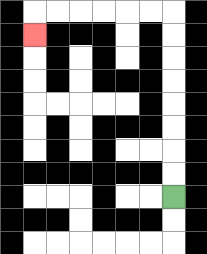{'start': '[7, 8]', 'end': '[1, 1]', 'path_directions': 'U,U,U,U,U,U,U,U,L,L,L,L,L,L,D', 'path_coordinates': '[[7, 8], [7, 7], [7, 6], [7, 5], [7, 4], [7, 3], [7, 2], [7, 1], [7, 0], [6, 0], [5, 0], [4, 0], [3, 0], [2, 0], [1, 0], [1, 1]]'}